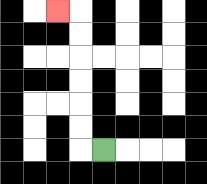{'start': '[4, 6]', 'end': '[2, 0]', 'path_directions': 'L,U,U,U,U,U,U,L', 'path_coordinates': '[[4, 6], [3, 6], [3, 5], [3, 4], [3, 3], [3, 2], [3, 1], [3, 0], [2, 0]]'}